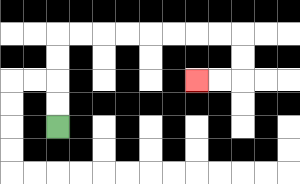{'start': '[2, 5]', 'end': '[8, 3]', 'path_directions': 'U,U,U,U,R,R,R,R,R,R,R,R,D,D,L,L', 'path_coordinates': '[[2, 5], [2, 4], [2, 3], [2, 2], [2, 1], [3, 1], [4, 1], [5, 1], [6, 1], [7, 1], [8, 1], [9, 1], [10, 1], [10, 2], [10, 3], [9, 3], [8, 3]]'}